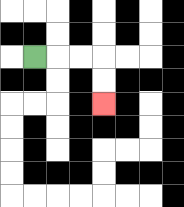{'start': '[1, 2]', 'end': '[4, 4]', 'path_directions': 'R,R,R,D,D', 'path_coordinates': '[[1, 2], [2, 2], [3, 2], [4, 2], [4, 3], [4, 4]]'}